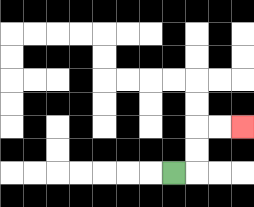{'start': '[7, 7]', 'end': '[10, 5]', 'path_directions': 'R,U,U,R,R', 'path_coordinates': '[[7, 7], [8, 7], [8, 6], [8, 5], [9, 5], [10, 5]]'}